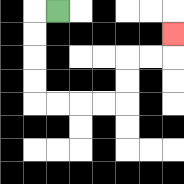{'start': '[2, 0]', 'end': '[7, 1]', 'path_directions': 'L,D,D,D,D,R,R,R,R,U,U,R,R,U', 'path_coordinates': '[[2, 0], [1, 0], [1, 1], [1, 2], [1, 3], [1, 4], [2, 4], [3, 4], [4, 4], [5, 4], [5, 3], [5, 2], [6, 2], [7, 2], [7, 1]]'}